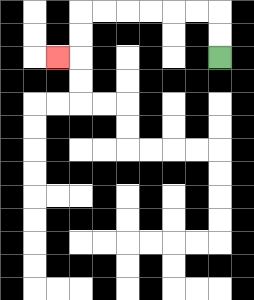{'start': '[9, 2]', 'end': '[2, 2]', 'path_directions': 'U,U,L,L,L,L,L,L,D,D,L', 'path_coordinates': '[[9, 2], [9, 1], [9, 0], [8, 0], [7, 0], [6, 0], [5, 0], [4, 0], [3, 0], [3, 1], [3, 2], [2, 2]]'}